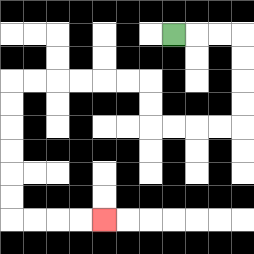{'start': '[7, 1]', 'end': '[4, 9]', 'path_directions': 'R,R,R,D,D,D,D,L,L,L,L,U,U,L,L,L,L,L,L,D,D,D,D,D,D,R,R,R,R', 'path_coordinates': '[[7, 1], [8, 1], [9, 1], [10, 1], [10, 2], [10, 3], [10, 4], [10, 5], [9, 5], [8, 5], [7, 5], [6, 5], [6, 4], [6, 3], [5, 3], [4, 3], [3, 3], [2, 3], [1, 3], [0, 3], [0, 4], [0, 5], [0, 6], [0, 7], [0, 8], [0, 9], [1, 9], [2, 9], [3, 9], [4, 9]]'}